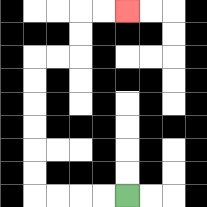{'start': '[5, 8]', 'end': '[5, 0]', 'path_directions': 'L,L,L,L,U,U,U,U,U,U,R,R,U,U,R,R', 'path_coordinates': '[[5, 8], [4, 8], [3, 8], [2, 8], [1, 8], [1, 7], [1, 6], [1, 5], [1, 4], [1, 3], [1, 2], [2, 2], [3, 2], [3, 1], [3, 0], [4, 0], [5, 0]]'}